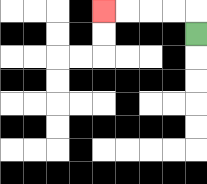{'start': '[8, 1]', 'end': '[4, 0]', 'path_directions': 'U,L,L,L,L', 'path_coordinates': '[[8, 1], [8, 0], [7, 0], [6, 0], [5, 0], [4, 0]]'}